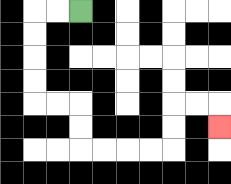{'start': '[3, 0]', 'end': '[9, 5]', 'path_directions': 'L,L,D,D,D,D,R,R,D,D,R,R,R,R,U,U,R,R,D', 'path_coordinates': '[[3, 0], [2, 0], [1, 0], [1, 1], [1, 2], [1, 3], [1, 4], [2, 4], [3, 4], [3, 5], [3, 6], [4, 6], [5, 6], [6, 6], [7, 6], [7, 5], [7, 4], [8, 4], [9, 4], [9, 5]]'}